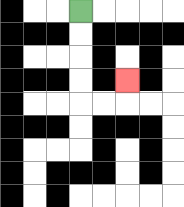{'start': '[3, 0]', 'end': '[5, 3]', 'path_directions': 'D,D,D,D,R,R,U', 'path_coordinates': '[[3, 0], [3, 1], [3, 2], [3, 3], [3, 4], [4, 4], [5, 4], [5, 3]]'}